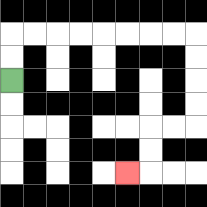{'start': '[0, 3]', 'end': '[5, 7]', 'path_directions': 'U,U,R,R,R,R,R,R,R,R,D,D,D,D,L,L,D,D,L', 'path_coordinates': '[[0, 3], [0, 2], [0, 1], [1, 1], [2, 1], [3, 1], [4, 1], [5, 1], [6, 1], [7, 1], [8, 1], [8, 2], [8, 3], [8, 4], [8, 5], [7, 5], [6, 5], [6, 6], [6, 7], [5, 7]]'}